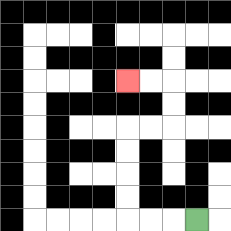{'start': '[8, 9]', 'end': '[5, 3]', 'path_directions': 'L,L,L,U,U,U,U,R,R,U,U,L,L', 'path_coordinates': '[[8, 9], [7, 9], [6, 9], [5, 9], [5, 8], [5, 7], [5, 6], [5, 5], [6, 5], [7, 5], [7, 4], [7, 3], [6, 3], [5, 3]]'}